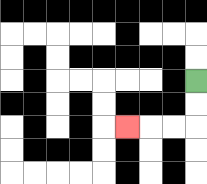{'start': '[8, 3]', 'end': '[5, 5]', 'path_directions': 'D,D,L,L,L', 'path_coordinates': '[[8, 3], [8, 4], [8, 5], [7, 5], [6, 5], [5, 5]]'}